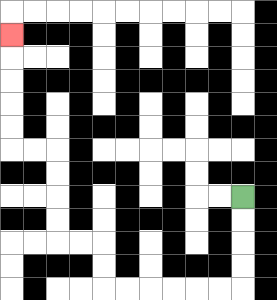{'start': '[10, 8]', 'end': '[0, 1]', 'path_directions': 'D,D,D,D,L,L,L,L,L,L,U,U,L,L,U,U,U,U,L,L,U,U,U,U,U', 'path_coordinates': '[[10, 8], [10, 9], [10, 10], [10, 11], [10, 12], [9, 12], [8, 12], [7, 12], [6, 12], [5, 12], [4, 12], [4, 11], [4, 10], [3, 10], [2, 10], [2, 9], [2, 8], [2, 7], [2, 6], [1, 6], [0, 6], [0, 5], [0, 4], [0, 3], [0, 2], [0, 1]]'}